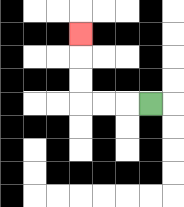{'start': '[6, 4]', 'end': '[3, 1]', 'path_directions': 'L,L,L,U,U,U', 'path_coordinates': '[[6, 4], [5, 4], [4, 4], [3, 4], [3, 3], [3, 2], [3, 1]]'}